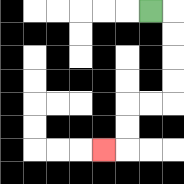{'start': '[6, 0]', 'end': '[4, 6]', 'path_directions': 'R,D,D,D,D,L,L,D,D,L', 'path_coordinates': '[[6, 0], [7, 0], [7, 1], [7, 2], [7, 3], [7, 4], [6, 4], [5, 4], [5, 5], [5, 6], [4, 6]]'}